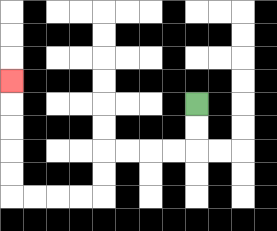{'start': '[8, 4]', 'end': '[0, 3]', 'path_directions': 'D,D,L,L,L,L,D,D,L,L,L,L,U,U,U,U,U', 'path_coordinates': '[[8, 4], [8, 5], [8, 6], [7, 6], [6, 6], [5, 6], [4, 6], [4, 7], [4, 8], [3, 8], [2, 8], [1, 8], [0, 8], [0, 7], [0, 6], [0, 5], [0, 4], [0, 3]]'}